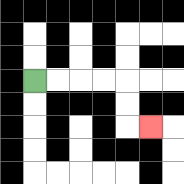{'start': '[1, 3]', 'end': '[6, 5]', 'path_directions': 'R,R,R,R,D,D,R', 'path_coordinates': '[[1, 3], [2, 3], [3, 3], [4, 3], [5, 3], [5, 4], [5, 5], [6, 5]]'}